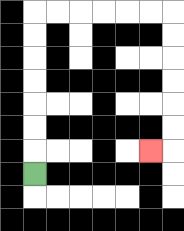{'start': '[1, 7]', 'end': '[6, 6]', 'path_directions': 'U,U,U,U,U,U,U,R,R,R,R,R,R,D,D,D,D,D,D,L', 'path_coordinates': '[[1, 7], [1, 6], [1, 5], [1, 4], [1, 3], [1, 2], [1, 1], [1, 0], [2, 0], [3, 0], [4, 0], [5, 0], [6, 0], [7, 0], [7, 1], [7, 2], [7, 3], [7, 4], [7, 5], [7, 6], [6, 6]]'}